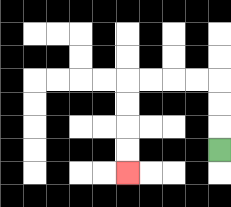{'start': '[9, 6]', 'end': '[5, 7]', 'path_directions': 'U,U,U,L,L,L,L,D,D,D,D', 'path_coordinates': '[[9, 6], [9, 5], [9, 4], [9, 3], [8, 3], [7, 3], [6, 3], [5, 3], [5, 4], [5, 5], [5, 6], [5, 7]]'}